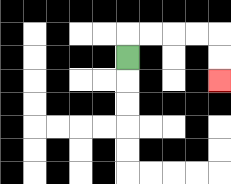{'start': '[5, 2]', 'end': '[9, 3]', 'path_directions': 'U,R,R,R,R,D,D', 'path_coordinates': '[[5, 2], [5, 1], [6, 1], [7, 1], [8, 1], [9, 1], [9, 2], [9, 3]]'}